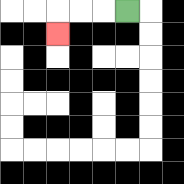{'start': '[5, 0]', 'end': '[2, 1]', 'path_directions': 'L,L,L,D', 'path_coordinates': '[[5, 0], [4, 0], [3, 0], [2, 0], [2, 1]]'}